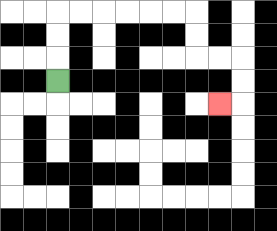{'start': '[2, 3]', 'end': '[9, 4]', 'path_directions': 'U,U,U,R,R,R,R,R,R,D,D,R,R,D,D,L', 'path_coordinates': '[[2, 3], [2, 2], [2, 1], [2, 0], [3, 0], [4, 0], [5, 0], [6, 0], [7, 0], [8, 0], [8, 1], [8, 2], [9, 2], [10, 2], [10, 3], [10, 4], [9, 4]]'}